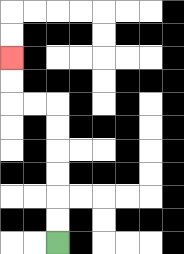{'start': '[2, 10]', 'end': '[0, 2]', 'path_directions': 'U,U,U,U,U,U,L,L,U,U', 'path_coordinates': '[[2, 10], [2, 9], [2, 8], [2, 7], [2, 6], [2, 5], [2, 4], [1, 4], [0, 4], [0, 3], [0, 2]]'}